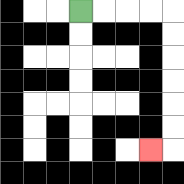{'start': '[3, 0]', 'end': '[6, 6]', 'path_directions': 'R,R,R,R,D,D,D,D,D,D,L', 'path_coordinates': '[[3, 0], [4, 0], [5, 0], [6, 0], [7, 0], [7, 1], [7, 2], [7, 3], [7, 4], [7, 5], [7, 6], [6, 6]]'}